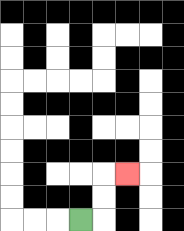{'start': '[3, 9]', 'end': '[5, 7]', 'path_directions': 'R,U,U,R', 'path_coordinates': '[[3, 9], [4, 9], [4, 8], [4, 7], [5, 7]]'}